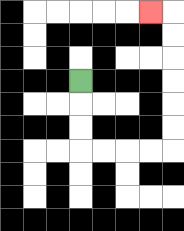{'start': '[3, 3]', 'end': '[6, 0]', 'path_directions': 'D,D,D,R,R,R,R,U,U,U,U,U,U,L', 'path_coordinates': '[[3, 3], [3, 4], [3, 5], [3, 6], [4, 6], [5, 6], [6, 6], [7, 6], [7, 5], [7, 4], [7, 3], [7, 2], [7, 1], [7, 0], [6, 0]]'}